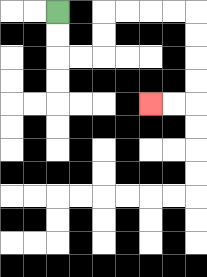{'start': '[2, 0]', 'end': '[6, 4]', 'path_directions': 'D,D,R,R,U,U,R,R,R,R,D,D,D,D,L,L', 'path_coordinates': '[[2, 0], [2, 1], [2, 2], [3, 2], [4, 2], [4, 1], [4, 0], [5, 0], [6, 0], [7, 0], [8, 0], [8, 1], [8, 2], [8, 3], [8, 4], [7, 4], [6, 4]]'}